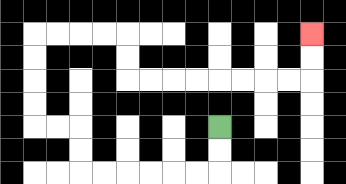{'start': '[9, 5]', 'end': '[13, 1]', 'path_directions': 'D,D,L,L,L,L,L,L,U,U,L,L,U,U,U,U,R,R,R,R,D,D,R,R,R,R,R,R,R,R,U,U', 'path_coordinates': '[[9, 5], [9, 6], [9, 7], [8, 7], [7, 7], [6, 7], [5, 7], [4, 7], [3, 7], [3, 6], [3, 5], [2, 5], [1, 5], [1, 4], [1, 3], [1, 2], [1, 1], [2, 1], [3, 1], [4, 1], [5, 1], [5, 2], [5, 3], [6, 3], [7, 3], [8, 3], [9, 3], [10, 3], [11, 3], [12, 3], [13, 3], [13, 2], [13, 1]]'}